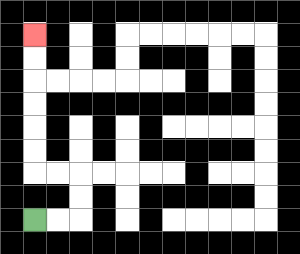{'start': '[1, 9]', 'end': '[1, 1]', 'path_directions': 'R,R,U,U,L,L,U,U,U,U,U,U', 'path_coordinates': '[[1, 9], [2, 9], [3, 9], [3, 8], [3, 7], [2, 7], [1, 7], [1, 6], [1, 5], [1, 4], [1, 3], [1, 2], [1, 1]]'}